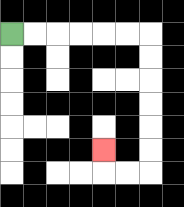{'start': '[0, 1]', 'end': '[4, 6]', 'path_directions': 'R,R,R,R,R,R,D,D,D,D,D,D,L,L,U', 'path_coordinates': '[[0, 1], [1, 1], [2, 1], [3, 1], [4, 1], [5, 1], [6, 1], [6, 2], [6, 3], [6, 4], [6, 5], [6, 6], [6, 7], [5, 7], [4, 7], [4, 6]]'}